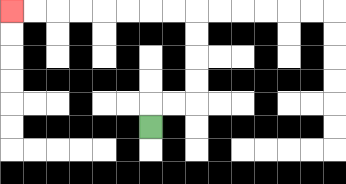{'start': '[6, 5]', 'end': '[0, 0]', 'path_directions': 'U,R,R,U,U,U,U,L,L,L,L,L,L,L,L', 'path_coordinates': '[[6, 5], [6, 4], [7, 4], [8, 4], [8, 3], [8, 2], [8, 1], [8, 0], [7, 0], [6, 0], [5, 0], [4, 0], [3, 0], [2, 0], [1, 0], [0, 0]]'}